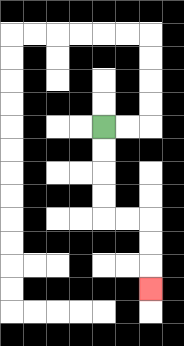{'start': '[4, 5]', 'end': '[6, 12]', 'path_directions': 'D,D,D,D,R,R,D,D,D', 'path_coordinates': '[[4, 5], [4, 6], [4, 7], [4, 8], [4, 9], [5, 9], [6, 9], [6, 10], [6, 11], [6, 12]]'}